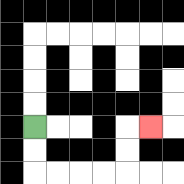{'start': '[1, 5]', 'end': '[6, 5]', 'path_directions': 'D,D,R,R,R,R,U,U,R', 'path_coordinates': '[[1, 5], [1, 6], [1, 7], [2, 7], [3, 7], [4, 7], [5, 7], [5, 6], [5, 5], [6, 5]]'}